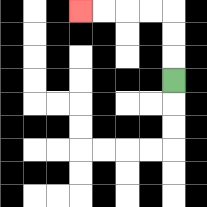{'start': '[7, 3]', 'end': '[3, 0]', 'path_directions': 'U,U,U,L,L,L,L', 'path_coordinates': '[[7, 3], [7, 2], [7, 1], [7, 0], [6, 0], [5, 0], [4, 0], [3, 0]]'}